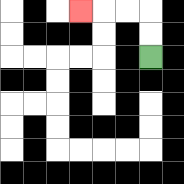{'start': '[6, 2]', 'end': '[3, 0]', 'path_directions': 'U,U,L,L,L', 'path_coordinates': '[[6, 2], [6, 1], [6, 0], [5, 0], [4, 0], [3, 0]]'}